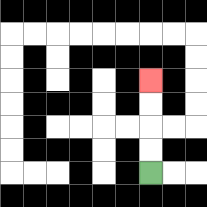{'start': '[6, 7]', 'end': '[6, 3]', 'path_directions': 'U,U,U,U', 'path_coordinates': '[[6, 7], [6, 6], [6, 5], [6, 4], [6, 3]]'}